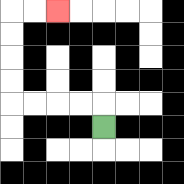{'start': '[4, 5]', 'end': '[2, 0]', 'path_directions': 'U,L,L,L,L,U,U,U,U,R,R', 'path_coordinates': '[[4, 5], [4, 4], [3, 4], [2, 4], [1, 4], [0, 4], [0, 3], [0, 2], [0, 1], [0, 0], [1, 0], [2, 0]]'}